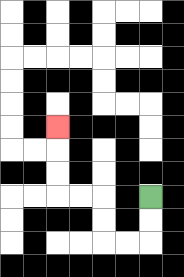{'start': '[6, 8]', 'end': '[2, 5]', 'path_directions': 'D,D,L,L,U,U,L,L,U,U,U', 'path_coordinates': '[[6, 8], [6, 9], [6, 10], [5, 10], [4, 10], [4, 9], [4, 8], [3, 8], [2, 8], [2, 7], [2, 6], [2, 5]]'}